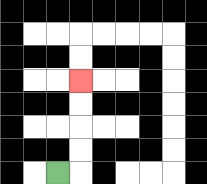{'start': '[2, 7]', 'end': '[3, 3]', 'path_directions': 'R,U,U,U,U', 'path_coordinates': '[[2, 7], [3, 7], [3, 6], [3, 5], [3, 4], [3, 3]]'}